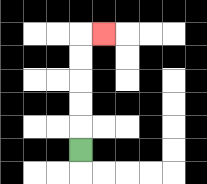{'start': '[3, 6]', 'end': '[4, 1]', 'path_directions': 'U,U,U,U,U,R', 'path_coordinates': '[[3, 6], [3, 5], [3, 4], [3, 3], [3, 2], [3, 1], [4, 1]]'}